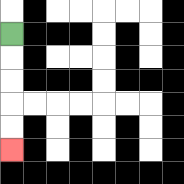{'start': '[0, 1]', 'end': '[0, 6]', 'path_directions': 'D,D,D,D,D', 'path_coordinates': '[[0, 1], [0, 2], [0, 3], [0, 4], [0, 5], [0, 6]]'}